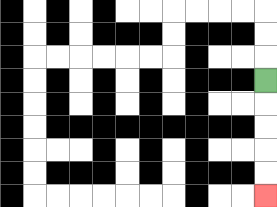{'start': '[11, 3]', 'end': '[11, 8]', 'path_directions': 'D,D,D,D,D', 'path_coordinates': '[[11, 3], [11, 4], [11, 5], [11, 6], [11, 7], [11, 8]]'}